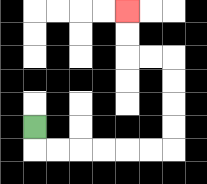{'start': '[1, 5]', 'end': '[5, 0]', 'path_directions': 'D,R,R,R,R,R,R,U,U,U,U,L,L,U,U', 'path_coordinates': '[[1, 5], [1, 6], [2, 6], [3, 6], [4, 6], [5, 6], [6, 6], [7, 6], [7, 5], [7, 4], [7, 3], [7, 2], [6, 2], [5, 2], [5, 1], [5, 0]]'}